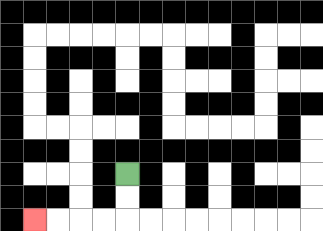{'start': '[5, 7]', 'end': '[1, 9]', 'path_directions': 'D,D,L,L,L,L', 'path_coordinates': '[[5, 7], [5, 8], [5, 9], [4, 9], [3, 9], [2, 9], [1, 9]]'}